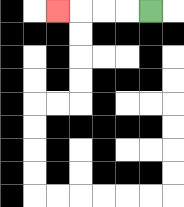{'start': '[6, 0]', 'end': '[2, 0]', 'path_directions': 'L,L,L,L', 'path_coordinates': '[[6, 0], [5, 0], [4, 0], [3, 0], [2, 0]]'}